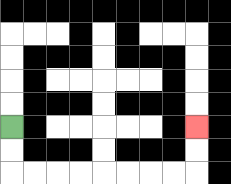{'start': '[0, 5]', 'end': '[8, 5]', 'path_directions': 'D,D,R,R,R,R,R,R,R,R,U,U', 'path_coordinates': '[[0, 5], [0, 6], [0, 7], [1, 7], [2, 7], [3, 7], [4, 7], [5, 7], [6, 7], [7, 7], [8, 7], [8, 6], [8, 5]]'}